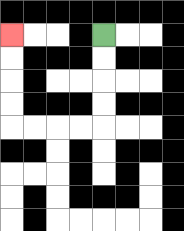{'start': '[4, 1]', 'end': '[0, 1]', 'path_directions': 'D,D,D,D,L,L,L,L,U,U,U,U', 'path_coordinates': '[[4, 1], [4, 2], [4, 3], [4, 4], [4, 5], [3, 5], [2, 5], [1, 5], [0, 5], [0, 4], [0, 3], [0, 2], [0, 1]]'}